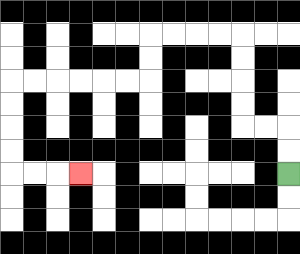{'start': '[12, 7]', 'end': '[3, 7]', 'path_directions': 'U,U,L,L,U,U,U,U,L,L,L,L,D,D,L,L,L,L,L,L,D,D,D,D,R,R,R', 'path_coordinates': '[[12, 7], [12, 6], [12, 5], [11, 5], [10, 5], [10, 4], [10, 3], [10, 2], [10, 1], [9, 1], [8, 1], [7, 1], [6, 1], [6, 2], [6, 3], [5, 3], [4, 3], [3, 3], [2, 3], [1, 3], [0, 3], [0, 4], [0, 5], [0, 6], [0, 7], [1, 7], [2, 7], [3, 7]]'}